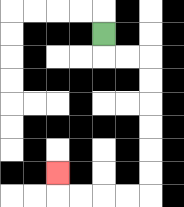{'start': '[4, 1]', 'end': '[2, 7]', 'path_directions': 'D,R,R,D,D,D,D,D,D,L,L,L,L,U', 'path_coordinates': '[[4, 1], [4, 2], [5, 2], [6, 2], [6, 3], [6, 4], [6, 5], [6, 6], [6, 7], [6, 8], [5, 8], [4, 8], [3, 8], [2, 8], [2, 7]]'}